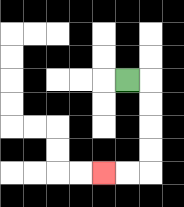{'start': '[5, 3]', 'end': '[4, 7]', 'path_directions': 'R,D,D,D,D,L,L', 'path_coordinates': '[[5, 3], [6, 3], [6, 4], [6, 5], [6, 6], [6, 7], [5, 7], [4, 7]]'}